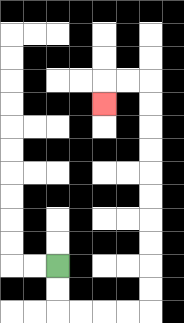{'start': '[2, 11]', 'end': '[4, 4]', 'path_directions': 'D,D,R,R,R,R,U,U,U,U,U,U,U,U,U,U,L,L,D', 'path_coordinates': '[[2, 11], [2, 12], [2, 13], [3, 13], [4, 13], [5, 13], [6, 13], [6, 12], [6, 11], [6, 10], [6, 9], [6, 8], [6, 7], [6, 6], [6, 5], [6, 4], [6, 3], [5, 3], [4, 3], [4, 4]]'}